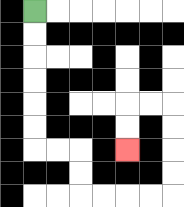{'start': '[1, 0]', 'end': '[5, 6]', 'path_directions': 'D,D,D,D,D,D,R,R,D,D,R,R,R,R,U,U,U,U,L,L,D,D', 'path_coordinates': '[[1, 0], [1, 1], [1, 2], [1, 3], [1, 4], [1, 5], [1, 6], [2, 6], [3, 6], [3, 7], [3, 8], [4, 8], [5, 8], [6, 8], [7, 8], [7, 7], [7, 6], [7, 5], [7, 4], [6, 4], [5, 4], [5, 5], [5, 6]]'}